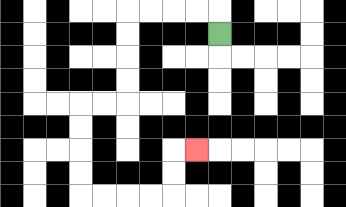{'start': '[9, 1]', 'end': '[8, 6]', 'path_directions': 'U,L,L,L,L,D,D,D,D,L,L,D,D,D,D,R,R,R,R,U,U,R', 'path_coordinates': '[[9, 1], [9, 0], [8, 0], [7, 0], [6, 0], [5, 0], [5, 1], [5, 2], [5, 3], [5, 4], [4, 4], [3, 4], [3, 5], [3, 6], [3, 7], [3, 8], [4, 8], [5, 8], [6, 8], [7, 8], [7, 7], [7, 6], [8, 6]]'}